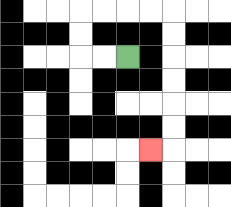{'start': '[5, 2]', 'end': '[6, 6]', 'path_directions': 'L,L,U,U,R,R,R,R,D,D,D,D,D,D,L', 'path_coordinates': '[[5, 2], [4, 2], [3, 2], [3, 1], [3, 0], [4, 0], [5, 0], [6, 0], [7, 0], [7, 1], [7, 2], [7, 3], [7, 4], [7, 5], [7, 6], [6, 6]]'}